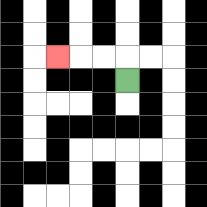{'start': '[5, 3]', 'end': '[2, 2]', 'path_directions': 'U,L,L,L', 'path_coordinates': '[[5, 3], [5, 2], [4, 2], [3, 2], [2, 2]]'}